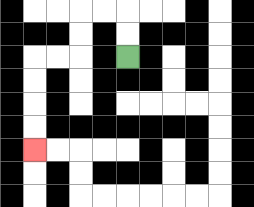{'start': '[5, 2]', 'end': '[1, 6]', 'path_directions': 'U,U,L,L,D,D,L,L,D,D,D,D', 'path_coordinates': '[[5, 2], [5, 1], [5, 0], [4, 0], [3, 0], [3, 1], [3, 2], [2, 2], [1, 2], [1, 3], [1, 4], [1, 5], [1, 6]]'}